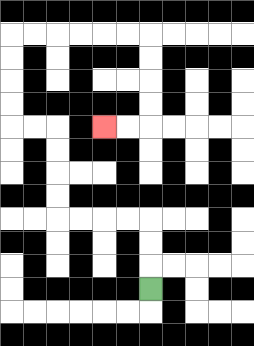{'start': '[6, 12]', 'end': '[4, 5]', 'path_directions': 'U,U,U,L,L,L,L,U,U,U,U,L,L,U,U,U,U,R,R,R,R,R,R,D,D,D,D,L,L', 'path_coordinates': '[[6, 12], [6, 11], [6, 10], [6, 9], [5, 9], [4, 9], [3, 9], [2, 9], [2, 8], [2, 7], [2, 6], [2, 5], [1, 5], [0, 5], [0, 4], [0, 3], [0, 2], [0, 1], [1, 1], [2, 1], [3, 1], [4, 1], [5, 1], [6, 1], [6, 2], [6, 3], [6, 4], [6, 5], [5, 5], [4, 5]]'}